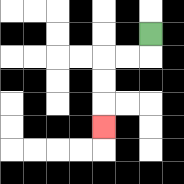{'start': '[6, 1]', 'end': '[4, 5]', 'path_directions': 'D,L,L,D,D,D', 'path_coordinates': '[[6, 1], [6, 2], [5, 2], [4, 2], [4, 3], [4, 4], [4, 5]]'}